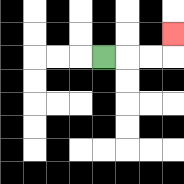{'start': '[4, 2]', 'end': '[7, 1]', 'path_directions': 'R,R,R,U', 'path_coordinates': '[[4, 2], [5, 2], [6, 2], [7, 2], [7, 1]]'}